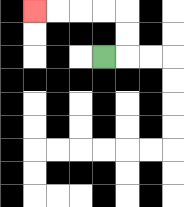{'start': '[4, 2]', 'end': '[1, 0]', 'path_directions': 'R,U,U,L,L,L,L', 'path_coordinates': '[[4, 2], [5, 2], [5, 1], [5, 0], [4, 0], [3, 0], [2, 0], [1, 0]]'}